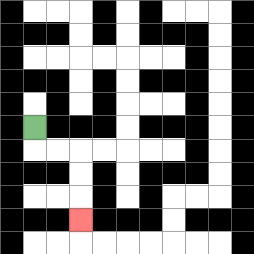{'start': '[1, 5]', 'end': '[3, 9]', 'path_directions': 'D,R,R,D,D,D', 'path_coordinates': '[[1, 5], [1, 6], [2, 6], [3, 6], [3, 7], [3, 8], [3, 9]]'}